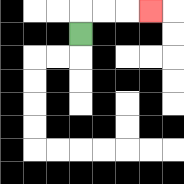{'start': '[3, 1]', 'end': '[6, 0]', 'path_directions': 'U,R,R,R', 'path_coordinates': '[[3, 1], [3, 0], [4, 0], [5, 0], [6, 0]]'}